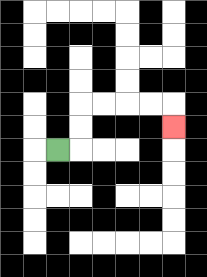{'start': '[2, 6]', 'end': '[7, 5]', 'path_directions': 'R,U,U,R,R,R,R,D', 'path_coordinates': '[[2, 6], [3, 6], [3, 5], [3, 4], [4, 4], [5, 4], [6, 4], [7, 4], [7, 5]]'}